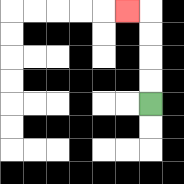{'start': '[6, 4]', 'end': '[5, 0]', 'path_directions': 'U,U,U,U,L', 'path_coordinates': '[[6, 4], [6, 3], [6, 2], [6, 1], [6, 0], [5, 0]]'}